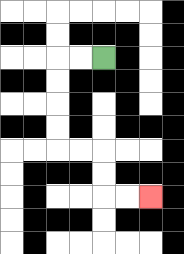{'start': '[4, 2]', 'end': '[6, 8]', 'path_directions': 'L,L,D,D,D,D,R,R,D,D,R,R', 'path_coordinates': '[[4, 2], [3, 2], [2, 2], [2, 3], [2, 4], [2, 5], [2, 6], [3, 6], [4, 6], [4, 7], [4, 8], [5, 8], [6, 8]]'}